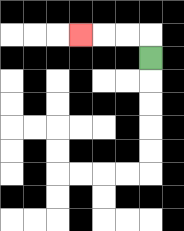{'start': '[6, 2]', 'end': '[3, 1]', 'path_directions': 'U,L,L,L', 'path_coordinates': '[[6, 2], [6, 1], [5, 1], [4, 1], [3, 1]]'}